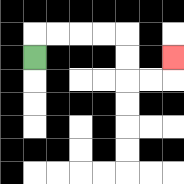{'start': '[1, 2]', 'end': '[7, 2]', 'path_directions': 'U,R,R,R,R,D,D,R,R,U', 'path_coordinates': '[[1, 2], [1, 1], [2, 1], [3, 1], [4, 1], [5, 1], [5, 2], [5, 3], [6, 3], [7, 3], [7, 2]]'}